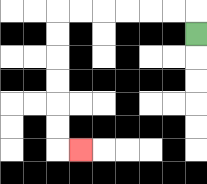{'start': '[8, 1]', 'end': '[3, 6]', 'path_directions': 'U,L,L,L,L,L,L,D,D,D,D,D,D,R', 'path_coordinates': '[[8, 1], [8, 0], [7, 0], [6, 0], [5, 0], [4, 0], [3, 0], [2, 0], [2, 1], [2, 2], [2, 3], [2, 4], [2, 5], [2, 6], [3, 6]]'}